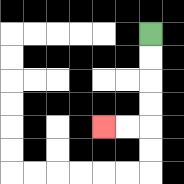{'start': '[6, 1]', 'end': '[4, 5]', 'path_directions': 'D,D,D,D,L,L', 'path_coordinates': '[[6, 1], [6, 2], [6, 3], [6, 4], [6, 5], [5, 5], [4, 5]]'}